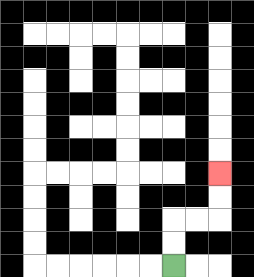{'start': '[7, 11]', 'end': '[9, 7]', 'path_directions': 'U,U,R,R,U,U', 'path_coordinates': '[[7, 11], [7, 10], [7, 9], [8, 9], [9, 9], [9, 8], [9, 7]]'}